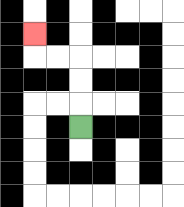{'start': '[3, 5]', 'end': '[1, 1]', 'path_directions': 'U,U,U,L,L,U', 'path_coordinates': '[[3, 5], [3, 4], [3, 3], [3, 2], [2, 2], [1, 2], [1, 1]]'}